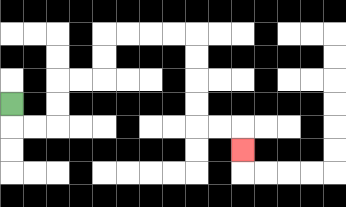{'start': '[0, 4]', 'end': '[10, 6]', 'path_directions': 'D,R,R,U,U,R,R,U,U,R,R,R,R,D,D,D,D,R,R,D', 'path_coordinates': '[[0, 4], [0, 5], [1, 5], [2, 5], [2, 4], [2, 3], [3, 3], [4, 3], [4, 2], [4, 1], [5, 1], [6, 1], [7, 1], [8, 1], [8, 2], [8, 3], [8, 4], [8, 5], [9, 5], [10, 5], [10, 6]]'}